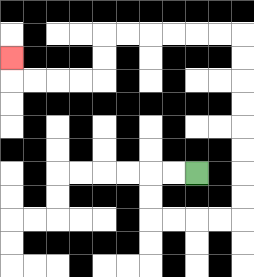{'start': '[8, 7]', 'end': '[0, 2]', 'path_directions': 'L,L,D,D,R,R,R,R,U,U,U,U,U,U,U,U,L,L,L,L,L,L,D,D,L,L,L,L,U', 'path_coordinates': '[[8, 7], [7, 7], [6, 7], [6, 8], [6, 9], [7, 9], [8, 9], [9, 9], [10, 9], [10, 8], [10, 7], [10, 6], [10, 5], [10, 4], [10, 3], [10, 2], [10, 1], [9, 1], [8, 1], [7, 1], [6, 1], [5, 1], [4, 1], [4, 2], [4, 3], [3, 3], [2, 3], [1, 3], [0, 3], [0, 2]]'}